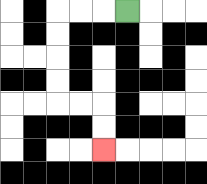{'start': '[5, 0]', 'end': '[4, 6]', 'path_directions': 'L,L,L,D,D,D,D,R,R,D,D', 'path_coordinates': '[[5, 0], [4, 0], [3, 0], [2, 0], [2, 1], [2, 2], [2, 3], [2, 4], [3, 4], [4, 4], [4, 5], [4, 6]]'}